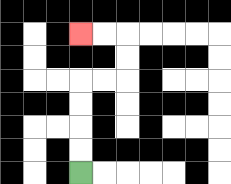{'start': '[3, 7]', 'end': '[3, 1]', 'path_directions': 'U,U,U,U,R,R,U,U,L,L', 'path_coordinates': '[[3, 7], [3, 6], [3, 5], [3, 4], [3, 3], [4, 3], [5, 3], [5, 2], [5, 1], [4, 1], [3, 1]]'}